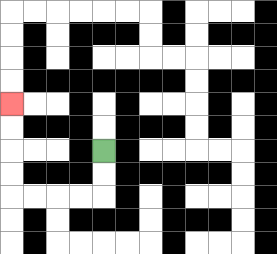{'start': '[4, 6]', 'end': '[0, 4]', 'path_directions': 'D,D,L,L,L,L,U,U,U,U', 'path_coordinates': '[[4, 6], [4, 7], [4, 8], [3, 8], [2, 8], [1, 8], [0, 8], [0, 7], [0, 6], [0, 5], [0, 4]]'}